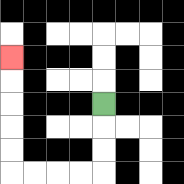{'start': '[4, 4]', 'end': '[0, 2]', 'path_directions': 'D,D,D,L,L,L,L,U,U,U,U,U', 'path_coordinates': '[[4, 4], [4, 5], [4, 6], [4, 7], [3, 7], [2, 7], [1, 7], [0, 7], [0, 6], [0, 5], [0, 4], [0, 3], [0, 2]]'}